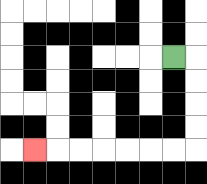{'start': '[7, 2]', 'end': '[1, 6]', 'path_directions': 'R,D,D,D,D,L,L,L,L,L,L,L', 'path_coordinates': '[[7, 2], [8, 2], [8, 3], [8, 4], [8, 5], [8, 6], [7, 6], [6, 6], [5, 6], [4, 6], [3, 6], [2, 6], [1, 6]]'}